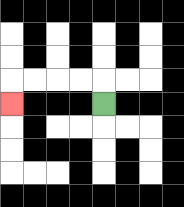{'start': '[4, 4]', 'end': '[0, 4]', 'path_directions': 'U,L,L,L,L,D', 'path_coordinates': '[[4, 4], [4, 3], [3, 3], [2, 3], [1, 3], [0, 3], [0, 4]]'}